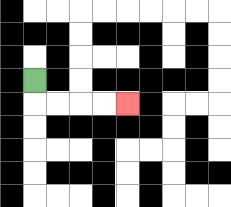{'start': '[1, 3]', 'end': '[5, 4]', 'path_directions': 'D,R,R,R,R', 'path_coordinates': '[[1, 3], [1, 4], [2, 4], [3, 4], [4, 4], [5, 4]]'}